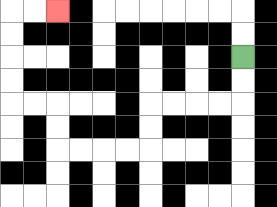{'start': '[10, 2]', 'end': '[2, 0]', 'path_directions': 'D,D,L,L,L,L,D,D,L,L,L,L,U,U,L,L,U,U,U,U,R,R', 'path_coordinates': '[[10, 2], [10, 3], [10, 4], [9, 4], [8, 4], [7, 4], [6, 4], [6, 5], [6, 6], [5, 6], [4, 6], [3, 6], [2, 6], [2, 5], [2, 4], [1, 4], [0, 4], [0, 3], [0, 2], [0, 1], [0, 0], [1, 0], [2, 0]]'}